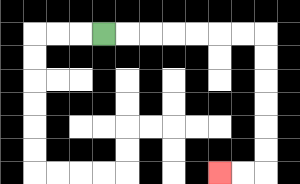{'start': '[4, 1]', 'end': '[9, 7]', 'path_directions': 'R,R,R,R,R,R,R,D,D,D,D,D,D,L,L', 'path_coordinates': '[[4, 1], [5, 1], [6, 1], [7, 1], [8, 1], [9, 1], [10, 1], [11, 1], [11, 2], [11, 3], [11, 4], [11, 5], [11, 6], [11, 7], [10, 7], [9, 7]]'}